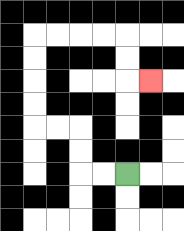{'start': '[5, 7]', 'end': '[6, 3]', 'path_directions': 'L,L,U,U,L,L,U,U,U,U,R,R,R,R,D,D,R', 'path_coordinates': '[[5, 7], [4, 7], [3, 7], [3, 6], [3, 5], [2, 5], [1, 5], [1, 4], [1, 3], [1, 2], [1, 1], [2, 1], [3, 1], [4, 1], [5, 1], [5, 2], [5, 3], [6, 3]]'}